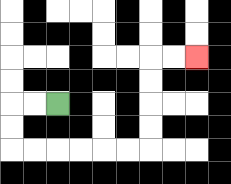{'start': '[2, 4]', 'end': '[8, 2]', 'path_directions': 'L,L,D,D,R,R,R,R,R,R,U,U,U,U,R,R', 'path_coordinates': '[[2, 4], [1, 4], [0, 4], [0, 5], [0, 6], [1, 6], [2, 6], [3, 6], [4, 6], [5, 6], [6, 6], [6, 5], [6, 4], [6, 3], [6, 2], [7, 2], [8, 2]]'}